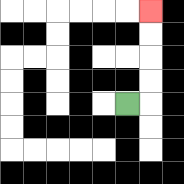{'start': '[5, 4]', 'end': '[6, 0]', 'path_directions': 'R,U,U,U,U', 'path_coordinates': '[[5, 4], [6, 4], [6, 3], [6, 2], [6, 1], [6, 0]]'}